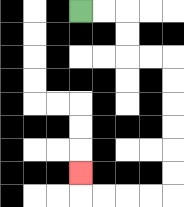{'start': '[3, 0]', 'end': '[3, 7]', 'path_directions': 'R,R,D,D,R,R,D,D,D,D,D,D,L,L,L,L,U', 'path_coordinates': '[[3, 0], [4, 0], [5, 0], [5, 1], [5, 2], [6, 2], [7, 2], [7, 3], [7, 4], [7, 5], [7, 6], [7, 7], [7, 8], [6, 8], [5, 8], [4, 8], [3, 8], [3, 7]]'}